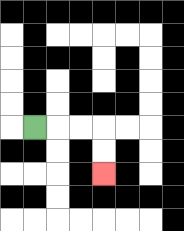{'start': '[1, 5]', 'end': '[4, 7]', 'path_directions': 'R,R,R,D,D', 'path_coordinates': '[[1, 5], [2, 5], [3, 5], [4, 5], [4, 6], [4, 7]]'}